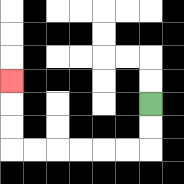{'start': '[6, 4]', 'end': '[0, 3]', 'path_directions': 'D,D,L,L,L,L,L,L,U,U,U', 'path_coordinates': '[[6, 4], [6, 5], [6, 6], [5, 6], [4, 6], [3, 6], [2, 6], [1, 6], [0, 6], [0, 5], [0, 4], [0, 3]]'}